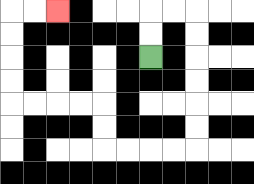{'start': '[6, 2]', 'end': '[2, 0]', 'path_directions': 'U,U,R,R,D,D,D,D,D,D,L,L,L,L,U,U,L,L,L,L,U,U,U,U,R,R', 'path_coordinates': '[[6, 2], [6, 1], [6, 0], [7, 0], [8, 0], [8, 1], [8, 2], [8, 3], [8, 4], [8, 5], [8, 6], [7, 6], [6, 6], [5, 6], [4, 6], [4, 5], [4, 4], [3, 4], [2, 4], [1, 4], [0, 4], [0, 3], [0, 2], [0, 1], [0, 0], [1, 0], [2, 0]]'}